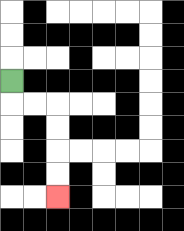{'start': '[0, 3]', 'end': '[2, 8]', 'path_directions': 'D,R,R,D,D,D,D', 'path_coordinates': '[[0, 3], [0, 4], [1, 4], [2, 4], [2, 5], [2, 6], [2, 7], [2, 8]]'}